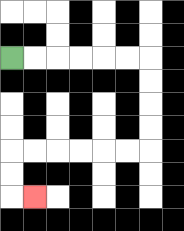{'start': '[0, 2]', 'end': '[1, 8]', 'path_directions': 'R,R,R,R,R,R,D,D,D,D,L,L,L,L,L,L,D,D,R', 'path_coordinates': '[[0, 2], [1, 2], [2, 2], [3, 2], [4, 2], [5, 2], [6, 2], [6, 3], [6, 4], [6, 5], [6, 6], [5, 6], [4, 6], [3, 6], [2, 6], [1, 6], [0, 6], [0, 7], [0, 8], [1, 8]]'}